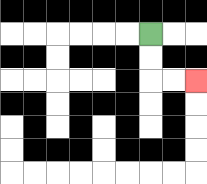{'start': '[6, 1]', 'end': '[8, 3]', 'path_directions': 'D,D,R,R', 'path_coordinates': '[[6, 1], [6, 2], [6, 3], [7, 3], [8, 3]]'}